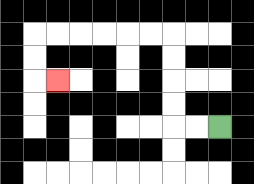{'start': '[9, 5]', 'end': '[2, 3]', 'path_directions': 'L,L,U,U,U,U,L,L,L,L,L,L,D,D,R', 'path_coordinates': '[[9, 5], [8, 5], [7, 5], [7, 4], [7, 3], [7, 2], [7, 1], [6, 1], [5, 1], [4, 1], [3, 1], [2, 1], [1, 1], [1, 2], [1, 3], [2, 3]]'}